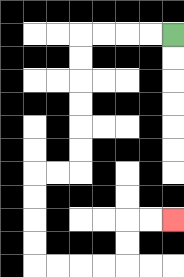{'start': '[7, 1]', 'end': '[7, 9]', 'path_directions': 'L,L,L,L,D,D,D,D,D,D,L,L,D,D,D,D,R,R,R,R,U,U,R,R', 'path_coordinates': '[[7, 1], [6, 1], [5, 1], [4, 1], [3, 1], [3, 2], [3, 3], [3, 4], [3, 5], [3, 6], [3, 7], [2, 7], [1, 7], [1, 8], [1, 9], [1, 10], [1, 11], [2, 11], [3, 11], [4, 11], [5, 11], [5, 10], [5, 9], [6, 9], [7, 9]]'}